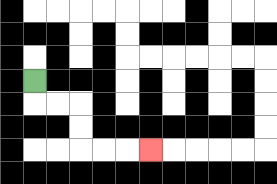{'start': '[1, 3]', 'end': '[6, 6]', 'path_directions': 'D,R,R,D,D,R,R,R', 'path_coordinates': '[[1, 3], [1, 4], [2, 4], [3, 4], [3, 5], [3, 6], [4, 6], [5, 6], [6, 6]]'}